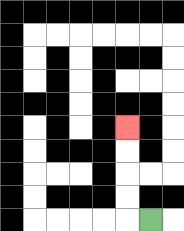{'start': '[6, 9]', 'end': '[5, 5]', 'path_directions': 'L,U,U,U,U', 'path_coordinates': '[[6, 9], [5, 9], [5, 8], [5, 7], [5, 6], [5, 5]]'}